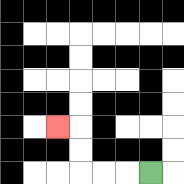{'start': '[6, 7]', 'end': '[2, 5]', 'path_directions': 'L,L,L,U,U,L', 'path_coordinates': '[[6, 7], [5, 7], [4, 7], [3, 7], [3, 6], [3, 5], [2, 5]]'}